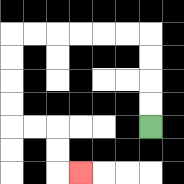{'start': '[6, 5]', 'end': '[3, 7]', 'path_directions': 'U,U,U,U,L,L,L,L,L,L,D,D,D,D,R,R,D,D,R', 'path_coordinates': '[[6, 5], [6, 4], [6, 3], [6, 2], [6, 1], [5, 1], [4, 1], [3, 1], [2, 1], [1, 1], [0, 1], [0, 2], [0, 3], [0, 4], [0, 5], [1, 5], [2, 5], [2, 6], [2, 7], [3, 7]]'}